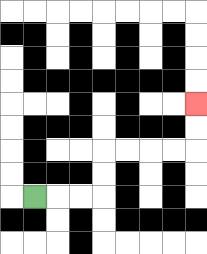{'start': '[1, 8]', 'end': '[8, 4]', 'path_directions': 'R,R,R,U,U,R,R,R,R,U,U', 'path_coordinates': '[[1, 8], [2, 8], [3, 8], [4, 8], [4, 7], [4, 6], [5, 6], [6, 6], [7, 6], [8, 6], [8, 5], [8, 4]]'}